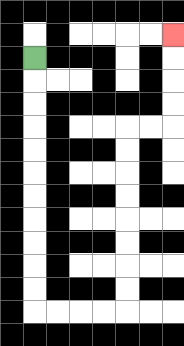{'start': '[1, 2]', 'end': '[7, 1]', 'path_directions': 'D,D,D,D,D,D,D,D,D,D,D,R,R,R,R,U,U,U,U,U,U,U,U,R,R,U,U,U,U', 'path_coordinates': '[[1, 2], [1, 3], [1, 4], [1, 5], [1, 6], [1, 7], [1, 8], [1, 9], [1, 10], [1, 11], [1, 12], [1, 13], [2, 13], [3, 13], [4, 13], [5, 13], [5, 12], [5, 11], [5, 10], [5, 9], [5, 8], [5, 7], [5, 6], [5, 5], [6, 5], [7, 5], [7, 4], [7, 3], [7, 2], [7, 1]]'}